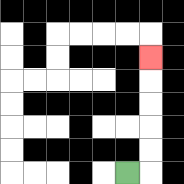{'start': '[5, 7]', 'end': '[6, 2]', 'path_directions': 'R,U,U,U,U,U', 'path_coordinates': '[[5, 7], [6, 7], [6, 6], [6, 5], [6, 4], [6, 3], [6, 2]]'}